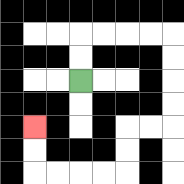{'start': '[3, 3]', 'end': '[1, 5]', 'path_directions': 'U,U,R,R,R,R,D,D,D,D,L,L,D,D,L,L,L,L,U,U', 'path_coordinates': '[[3, 3], [3, 2], [3, 1], [4, 1], [5, 1], [6, 1], [7, 1], [7, 2], [7, 3], [7, 4], [7, 5], [6, 5], [5, 5], [5, 6], [5, 7], [4, 7], [3, 7], [2, 7], [1, 7], [1, 6], [1, 5]]'}